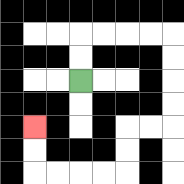{'start': '[3, 3]', 'end': '[1, 5]', 'path_directions': 'U,U,R,R,R,R,D,D,D,D,L,L,D,D,L,L,L,L,U,U', 'path_coordinates': '[[3, 3], [3, 2], [3, 1], [4, 1], [5, 1], [6, 1], [7, 1], [7, 2], [7, 3], [7, 4], [7, 5], [6, 5], [5, 5], [5, 6], [5, 7], [4, 7], [3, 7], [2, 7], [1, 7], [1, 6], [1, 5]]'}